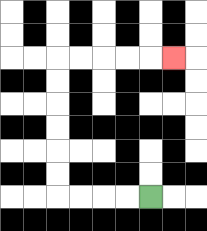{'start': '[6, 8]', 'end': '[7, 2]', 'path_directions': 'L,L,L,L,U,U,U,U,U,U,R,R,R,R,R', 'path_coordinates': '[[6, 8], [5, 8], [4, 8], [3, 8], [2, 8], [2, 7], [2, 6], [2, 5], [2, 4], [2, 3], [2, 2], [3, 2], [4, 2], [5, 2], [6, 2], [7, 2]]'}